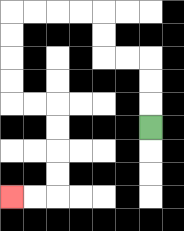{'start': '[6, 5]', 'end': '[0, 8]', 'path_directions': 'U,U,U,L,L,U,U,L,L,L,L,D,D,D,D,R,R,D,D,D,D,L,L', 'path_coordinates': '[[6, 5], [6, 4], [6, 3], [6, 2], [5, 2], [4, 2], [4, 1], [4, 0], [3, 0], [2, 0], [1, 0], [0, 0], [0, 1], [0, 2], [0, 3], [0, 4], [1, 4], [2, 4], [2, 5], [2, 6], [2, 7], [2, 8], [1, 8], [0, 8]]'}